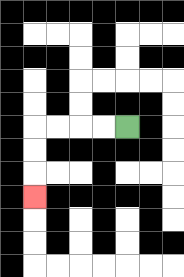{'start': '[5, 5]', 'end': '[1, 8]', 'path_directions': 'L,L,L,L,D,D,D', 'path_coordinates': '[[5, 5], [4, 5], [3, 5], [2, 5], [1, 5], [1, 6], [1, 7], [1, 8]]'}